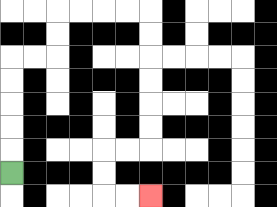{'start': '[0, 7]', 'end': '[6, 8]', 'path_directions': 'U,U,U,U,U,R,R,U,U,R,R,R,R,D,D,D,D,D,D,L,L,D,D,R,R', 'path_coordinates': '[[0, 7], [0, 6], [0, 5], [0, 4], [0, 3], [0, 2], [1, 2], [2, 2], [2, 1], [2, 0], [3, 0], [4, 0], [5, 0], [6, 0], [6, 1], [6, 2], [6, 3], [6, 4], [6, 5], [6, 6], [5, 6], [4, 6], [4, 7], [4, 8], [5, 8], [6, 8]]'}